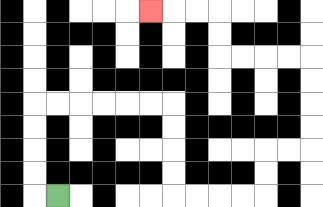{'start': '[2, 8]', 'end': '[6, 0]', 'path_directions': 'L,U,U,U,U,R,R,R,R,R,R,D,D,D,D,R,R,R,R,U,U,R,R,U,U,U,U,L,L,L,L,U,U,L,L,L', 'path_coordinates': '[[2, 8], [1, 8], [1, 7], [1, 6], [1, 5], [1, 4], [2, 4], [3, 4], [4, 4], [5, 4], [6, 4], [7, 4], [7, 5], [7, 6], [7, 7], [7, 8], [8, 8], [9, 8], [10, 8], [11, 8], [11, 7], [11, 6], [12, 6], [13, 6], [13, 5], [13, 4], [13, 3], [13, 2], [12, 2], [11, 2], [10, 2], [9, 2], [9, 1], [9, 0], [8, 0], [7, 0], [6, 0]]'}